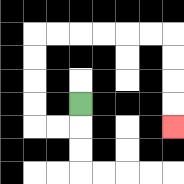{'start': '[3, 4]', 'end': '[7, 5]', 'path_directions': 'D,L,L,U,U,U,U,R,R,R,R,R,R,D,D,D,D', 'path_coordinates': '[[3, 4], [3, 5], [2, 5], [1, 5], [1, 4], [1, 3], [1, 2], [1, 1], [2, 1], [3, 1], [4, 1], [5, 1], [6, 1], [7, 1], [7, 2], [7, 3], [7, 4], [7, 5]]'}